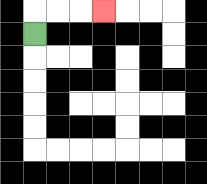{'start': '[1, 1]', 'end': '[4, 0]', 'path_directions': 'U,R,R,R', 'path_coordinates': '[[1, 1], [1, 0], [2, 0], [3, 0], [4, 0]]'}